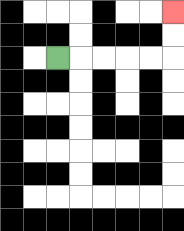{'start': '[2, 2]', 'end': '[7, 0]', 'path_directions': 'R,R,R,R,R,U,U', 'path_coordinates': '[[2, 2], [3, 2], [4, 2], [5, 2], [6, 2], [7, 2], [7, 1], [7, 0]]'}